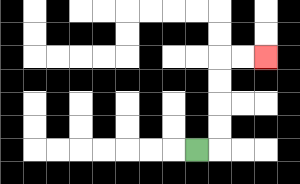{'start': '[8, 6]', 'end': '[11, 2]', 'path_directions': 'R,U,U,U,U,R,R', 'path_coordinates': '[[8, 6], [9, 6], [9, 5], [9, 4], [9, 3], [9, 2], [10, 2], [11, 2]]'}